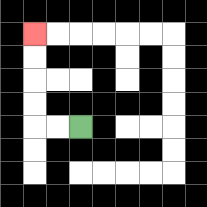{'start': '[3, 5]', 'end': '[1, 1]', 'path_directions': 'L,L,U,U,U,U', 'path_coordinates': '[[3, 5], [2, 5], [1, 5], [1, 4], [1, 3], [1, 2], [1, 1]]'}